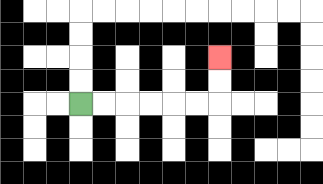{'start': '[3, 4]', 'end': '[9, 2]', 'path_directions': 'R,R,R,R,R,R,U,U', 'path_coordinates': '[[3, 4], [4, 4], [5, 4], [6, 4], [7, 4], [8, 4], [9, 4], [9, 3], [9, 2]]'}